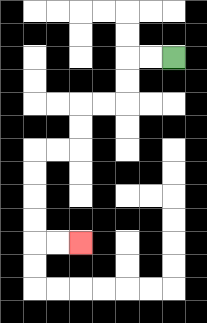{'start': '[7, 2]', 'end': '[3, 10]', 'path_directions': 'L,L,D,D,L,L,D,D,L,L,D,D,D,D,R,R', 'path_coordinates': '[[7, 2], [6, 2], [5, 2], [5, 3], [5, 4], [4, 4], [3, 4], [3, 5], [3, 6], [2, 6], [1, 6], [1, 7], [1, 8], [1, 9], [1, 10], [2, 10], [3, 10]]'}